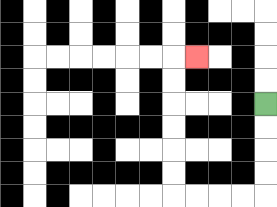{'start': '[11, 4]', 'end': '[8, 2]', 'path_directions': 'D,D,D,D,L,L,L,L,U,U,U,U,U,U,R', 'path_coordinates': '[[11, 4], [11, 5], [11, 6], [11, 7], [11, 8], [10, 8], [9, 8], [8, 8], [7, 8], [7, 7], [7, 6], [7, 5], [7, 4], [7, 3], [7, 2], [8, 2]]'}